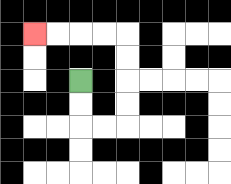{'start': '[3, 3]', 'end': '[1, 1]', 'path_directions': 'D,D,R,R,U,U,U,U,L,L,L,L', 'path_coordinates': '[[3, 3], [3, 4], [3, 5], [4, 5], [5, 5], [5, 4], [5, 3], [5, 2], [5, 1], [4, 1], [3, 1], [2, 1], [1, 1]]'}